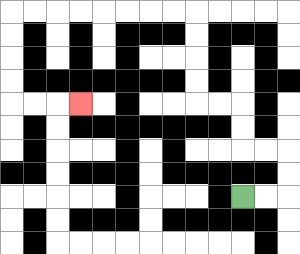{'start': '[10, 8]', 'end': '[3, 4]', 'path_directions': 'R,R,U,U,L,L,U,U,L,L,U,U,U,U,L,L,L,L,L,L,L,L,D,D,D,D,R,R,R', 'path_coordinates': '[[10, 8], [11, 8], [12, 8], [12, 7], [12, 6], [11, 6], [10, 6], [10, 5], [10, 4], [9, 4], [8, 4], [8, 3], [8, 2], [8, 1], [8, 0], [7, 0], [6, 0], [5, 0], [4, 0], [3, 0], [2, 0], [1, 0], [0, 0], [0, 1], [0, 2], [0, 3], [0, 4], [1, 4], [2, 4], [3, 4]]'}